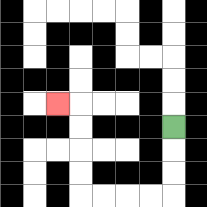{'start': '[7, 5]', 'end': '[2, 4]', 'path_directions': 'D,D,D,L,L,L,L,U,U,U,U,L', 'path_coordinates': '[[7, 5], [7, 6], [7, 7], [7, 8], [6, 8], [5, 8], [4, 8], [3, 8], [3, 7], [3, 6], [3, 5], [3, 4], [2, 4]]'}